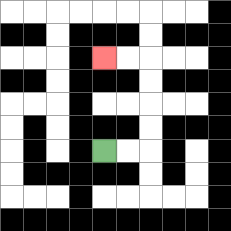{'start': '[4, 6]', 'end': '[4, 2]', 'path_directions': 'R,R,U,U,U,U,L,L', 'path_coordinates': '[[4, 6], [5, 6], [6, 6], [6, 5], [6, 4], [6, 3], [6, 2], [5, 2], [4, 2]]'}